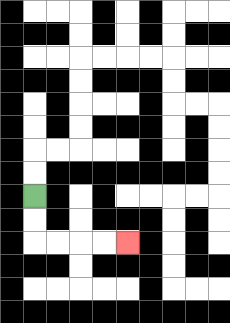{'start': '[1, 8]', 'end': '[5, 10]', 'path_directions': 'D,D,R,R,R,R', 'path_coordinates': '[[1, 8], [1, 9], [1, 10], [2, 10], [3, 10], [4, 10], [5, 10]]'}